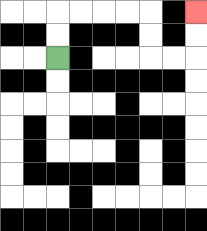{'start': '[2, 2]', 'end': '[8, 0]', 'path_directions': 'U,U,R,R,R,R,D,D,R,R,U,U', 'path_coordinates': '[[2, 2], [2, 1], [2, 0], [3, 0], [4, 0], [5, 0], [6, 0], [6, 1], [6, 2], [7, 2], [8, 2], [8, 1], [8, 0]]'}